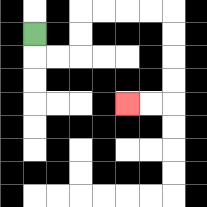{'start': '[1, 1]', 'end': '[5, 4]', 'path_directions': 'D,R,R,U,U,R,R,R,R,D,D,D,D,L,L', 'path_coordinates': '[[1, 1], [1, 2], [2, 2], [3, 2], [3, 1], [3, 0], [4, 0], [5, 0], [6, 0], [7, 0], [7, 1], [7, 2], [7, 3], [7, 4], [6, 4], [5, 4]]'}